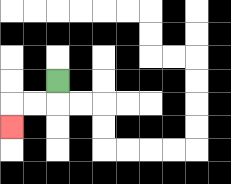{'start': '[2, 3]', 'end': '[0, 5]', 'path_directions': 'D,L,L,D', 'path_coordinates': '[[2, 3], [2, 4], [1, 4], [0, 4], [0, 5]]'}